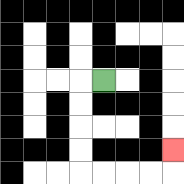{'start': '[4, 3]', 'end': '[7, 6]', 'path_directions': 'L,D,D,D,D,R,R,R,R,U', 'path_coordinates': '[[4, 3], [3, 3], [3, 4], [3, 5], [3, 6], [3, 7], [4, 7], [5, 7], [6, 7], [7, 7], [7, 6]]'}